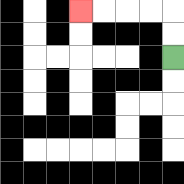{'start': '[7, 2]', 'end': '[3, 0]', 'path_directions': 'U,U,L,L,L,L', 'path_coordinates': '[[7, 2], [7, 1], [7, 0], [6, 0], [5, 0], [4, 0], [3, 0]]'}